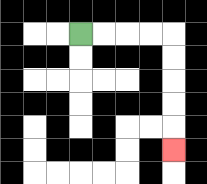{'start': '[3, 1]', 'end': '[7, 6]', 'path_directions': 'R,R,R,R,D,D,D,D,D', 'path_coordinates': '[[3, 1], [4, 1], [5, 1], [6, 1], [7, 1], [7, 2], [7, 3], [7, 4], [7, 5], [7, 6]]'}